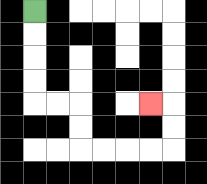{'start': '[1, 0]', 'end': '[6, 4]', 'path_directions': 'D,D,D,D,R,R,D,D,R,R,R,R,U,U,L', 'path_coordinates': '[[1, 0], [1, 1], [1, 2], [1, 3], [1, 4], [2, 4], [3, 4], [3, 5], [3, 6], [4, 6], [5, 6], [6, 6], [7, 6], [7, 5], [7, 4], [6, 4]]'}